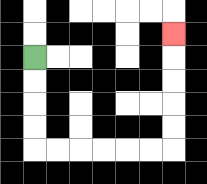{'start': '[1, 2]', 'end': '[7, 1]', 'path_directions': 'D,D,D,D,R,R,R,R,R,R,U,U,U,U,U', 'path_coordinates': '[[1, 2], [1, 3], [1, 4], [1, 5], [1, 6], [2, 6], [3, 6], [4, 6], [5, 6], [6, 6], [7, 6], [7, 5], [7, 4], [7, 3], [7, 2], [7, 1]]'}